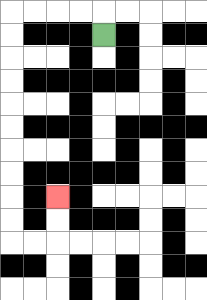{'start': '[4, 1]', 'end': '[2, 8]', 'path_directions': 'U,L,L,L,L,D,D,D,D,D,D,D,D,D,D,R,R,U,U', 'path_coordinates': '[[4, 1], [4, 0], [3, 0], [2, 0], [1, 0], [0, 0], [0, 1], [0, 2], [0, 3], [0, 4], [0, 5], [0, 6], [0, 7], [0, 8], [0, 9], [0, 10], [1, 10], [2, 10], [2, 9], [2, 8]]'}